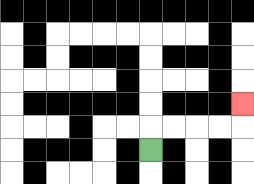{'start': '[6, 6]', 'end': '[10, 4]', 'path_directions': 'U,R,R,R,R,U', 'path_coordinates': '[[6, 6], [6, 5], [7, 5], [8, 5], [9, 5], [10, 5], [10, 4]]'}